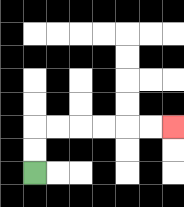{'start': '[1, 7]', 'end': '[7, 5]', 'path_directions': 'U,U,R,R,R,R,R,R', 'path_coordinates': '[[1, 7], [1, 6], [1, 5], [2, 5], [3, 5], [4, 5], [5, 5], [6, 5], [7, 5]]'}